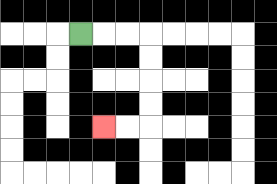{'start': '[3, 1]', 'end': '[4, 5]', 'path_directions': 'R,R,R,D,D,D,D,L,L', 'path_coordinates': '[[3, 1], [4, 1], [5, 1], [6, 1], [6, 2], [6, 3], [6, 4], [6, 5], [5, 5], [4, 5]]'}